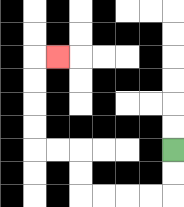{'start': '[7, 6]', 'end': '[2, 2]', 'path_directions': 'D,D,L,L,L,L,U,U,L,L,U,U,U,U,R', 'path_coordinates': '[[7, 6], [7, 7], [7, 8], [6, 8], [5, 8], [4, 8], [3, 8], [3, 7], [3, 6], [2, 6], [1, 6], [1, 5], [1, 4], [1, 3], [1, 2], [2, 2]]'}